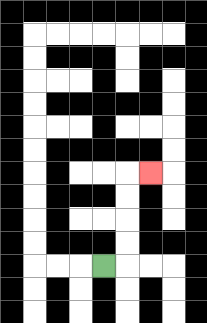{'start': '[4, 11]', 'end': '[6, 7]', 'path_directions': 'R,U,U,U,U,R', 'path_coordinates': '[[4, 11], [5, 11], [5, 10], [5, 9], [5, 8], [5, 7], [6, 7]]'}